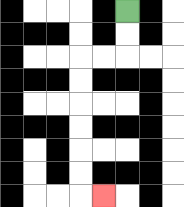{'start': '[5, 0]', 'end': '[4, 8]', 'path_directions': 'D,D,L,L,D,D,D,D,D,D,R', 'path_coordinates': '[[5, 0], [5, 1], [5, 2], [4, 2], [3, 2], [3, 3], [3, 4], [3, 5], [3, 6], [3, 7], [3, 8], [4, 8]]'}